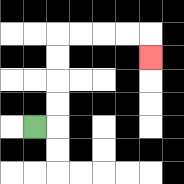{'start': '[1, 5]', 'end': '[6, 2]', 'path_directions': 'R,U,U,U,U,R,R,R,R,D', 'path_coordinates': '[[1, 5], [2, 5], [2, 4], [2, 3], [2, 2], [2, 1], [3, 1], [4, 1], [5, 1], [6, 1], [6, 2]]'}